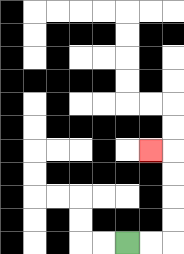{'start': '[5, 10]', 'end': '[6, 6]', 'path_directions': 'R,R,U,U,U,U,L', 'path_coordinates': '[[5, 10], [6, 10], [7, 10], [7, 9], [7, 8], [7, 7], [7, 6], [6, 6]]'}